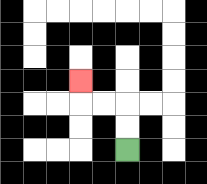{'start': '[5, 6]', 'end': '[3, 3]', 'path_directions': 'U,U,L,L,U', 'path_coordinates': '[[5, 6], [5, 5], [5, 4], [4, 4], [3, 4], [3, 3]]'}